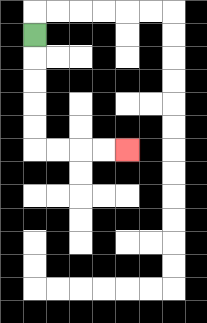{'start': '[1, 1]', 'end': '[5, 6]', 'path_directions': 'D,D,D,D,D,R,R,R,R', 'path_coordinates': '[[1, 1], [1, 2], [1, 3], [1, 4], [1, 5], [1, 6], [2, 6], [3, 6], [4, 6], [5, 6]]'}